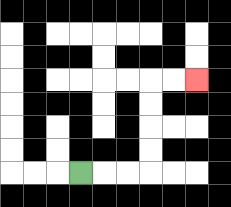{'start': '[3, 7]', 'end': '[8, 3]', 'path_directions': 'R,R,R,U,U,U,U,R,R', 'path_coordinates': '[[3, 7], [4, 7], [5, 7], [6, 7], [6, 6], [6, 5], [6, 4], [6, 3], [7, 3], [8, 3]]'}